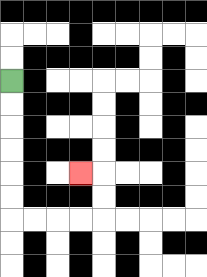{'start': '[0, 3]', 'end': '[3, 7]', 'path_directions': 'D,D,D,D,D,D,R,R,R,R,U,U,L', 'path_coordinates': '[[0, 3], [0, 4], [0, 5], [0, 6], [0, 7], [0, 8], [0, 9], [1, 9], [2, 9], [3, 9], [4, 9], [4, 8], [4, 7], [3, 7]]'}